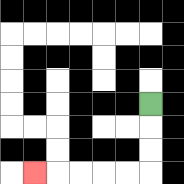{'start': '[6, 4]', 'end': '[1, 7]', 'path_directions': 'D,D,D,L,L,L,L,L', 'path_coordinates': '[[6, 4], [6, 5], [6, 6], [6, 7], [5, 7], [4, 7], [3, 7], [2, 7], [1, 7]]'}